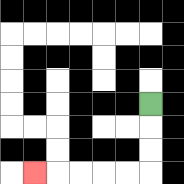{'start': '[6, 4]', 'end': '[1, 7]', 'path_directions': 'D,D,D,L,L,L,L,L', 'path_coordinates': '[[6, 4], [6, 5], [6, 6], [6, 7], [5, 7], [4, 7], [3, 7], [2, 7], [1, 7]]'}